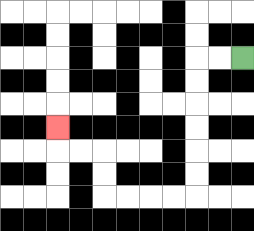{'start': '[10, 2]', 'end': '[2, 5]', 'path_directions': 'L,L,D,D,D,D,D,D,L,L,L,L,U,U,L,L,U', 'path_coordinates': '[[10, 2], [9, 2], [8, 2], [8, 3], [8, 4], [8, 5], [8, 6], [8, 7], [8, 8], [7, 8], [6, 8], [5, 8], [4, 8], [4, 7], [4, 6], [3, 6], [2, 6], [2, 5]]'}